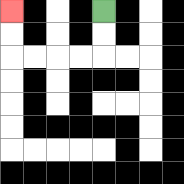{'start': '[4, 0]', 'end': '[0, 0]', 'path_directions': 'D,D,L,L,L,L,U,U', 'path_coordinates': '[[4, 0], [4, 1], [4, 2], [3, 2], [2, 2], [1, 2], [0, 2], [0, 1], [0, 0]]'}